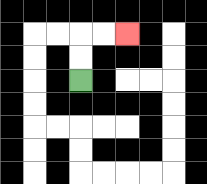{'start': '[3, 3]', 'end': '[5, 1]', 'path_directions': 'U,U,R,R', 'path_coordinates': '[[3, 3], [3, 2], [3, 1], [4, 1], [5, 1]]'}